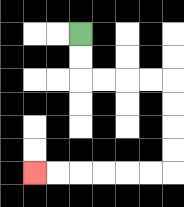{'start': '[3, 1]', 'end': '[1, 7]', 'path_directions': 'D,D,R,R,R,R,D,D,D,D,L,L,L,L,L,L', 'path_coordinates': '[[3, 1], [3, 2], [3, 3], [4, 3], [5, 3], [6, 3], [7, 3], [7, 4], [7, 5], [7, 6], [7, 7], [6, 7], [5, 7], [4, 7], [3, 7], [2, 7], [1, 7]]'}